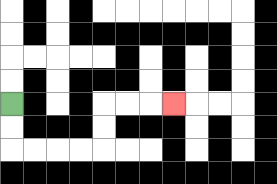{'start': '[0, 4]', 'end': '[7, 4]', 'path_directions': 'D,D,R,R,R,R,U,U,R,R,R', 'path_coordinates': '[[0, 4], [0, 5], [0, 6], [1, 6], [2, 6], [3, 6], [4, 6], [4, 5], [4, 4], [5, 4], [6, 4], [7, 4]]'}